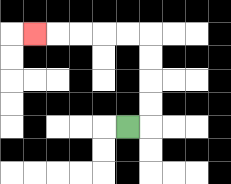{'start': '[5, 5]', 'end': '[1, 1]', 'path_directions': 'R,U,U,U,U,L,L,L,L,L', 'path_coordinates': '[[5, 5], [6, 5], [6, 4], [6, 3], [6, 2], [6, 1], [5, 1], [4, 1], [3, 1], [2, 1], [1, 1]]'}